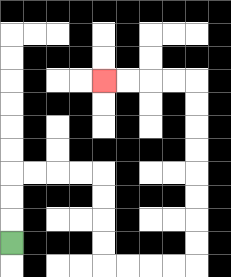{'start': '[0, 10]', 'end': '[4, 3]', 'path_directions': 'U,U,U,R,R,R,R,D,D,D,D,R,R,R,R,U,U,U,U,U,U,U,U,L,L,L,L', 'path_coordinates': '[[0, 10], [0, 9], [0, 8], [0, 7], [1, 7], [2, 7], [3, 7], [4, 7], [4, 8], [4, 9], [4, 10], [4, 11], [5, 11], [6, 11], [7, 11], [8, 11], [8, 10], [8, 9], [8, 8], [8, 7], [8, 6], [8, 5], [8, 4], [8, 3], [7, 3], [6, 3], [5, 3], [4, 3]]'}